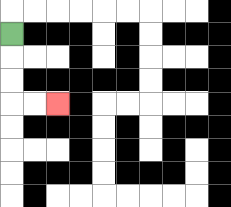{'start': '[0, 1]', 'end': '[2, 4]', 'path_directions': 'D,D,D,R,R', 'path_coordinates': '[[0, 1], [0, 2], [0, 3], [0, 4], [1, 4], [2, 4]]'}